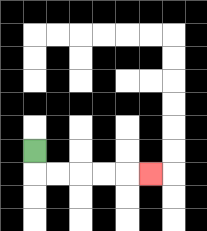{'start': '[1, 6]', 'end': '[6, 7]', 'path_directions': 'D,R,R,R,R,R', 'path_coordinates': '[[1, 6], [1, 7], [2, 7], [3, 7], [4, 7], [5, 7], [6, 7]]'}